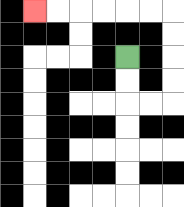{'start': '[5, 2]', 'end': '[1, 0]', 'path_directions': 'D,D,R,R,U,U,U,U,L,L,L,L,L,L', 'path_coordinates': '[[5, 2], [5, 3], [5, 4], [6, 4], [7, 4], [7, 3], [7, 2], [7, 1], [7, 0], [6, 0], [5, 0], [4, 0], [3, 0], [2, 0], [1, 0]]'}